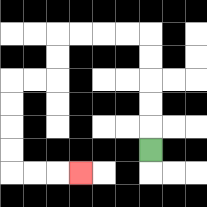{'start': '[6, 6]', 'end': '[3, 7]', 'path_directions': 'U,U,U,U,U,L,L,L,L,D,D,L,L,D,D,D,D,R,R,R', 'path_coordinates': '[[6, 6], [6, 5], [6, 4], [6, 3], [6, 2], [6, 1], [5, 1], [4, 1], [3, 1], [2, 1], [2, 2], [2, 3], [1, 3], [0, 3], [0, 4], [0, 5], [0, 6], [0, 7], [1, 7], [2, 7], [3, 7]]'}